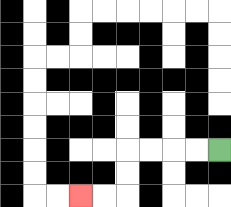{'start': '[9, 6]', 'end': '[3, 8]', 'path_directions': 'L,L,L,L,D,D,L,L', 'path_coordinates': '[[9, 6], [8, 6], [7, 6], [6, 6], [5, 6], [5, 7], [5, 8], [4, 8], [3, 8]]'}